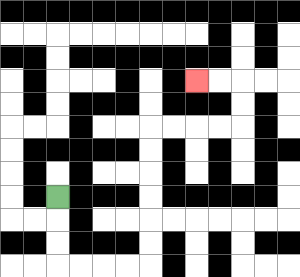{'start': '[2, 8]', 'end': '[8, 3]', 'path_directions': 'D,D,D,R,R,R,R,U,U,U,U,U,U,R,R,R,R,U,U,L,L', 'path_coordinates': '[[2, 8], [2, 9], [2, 10], [2, 11], [3, 11], [4, 11], [5, 11], [6, 11], [6, 10], [6, 9], [6, 8], [6, 7], [6, 6], [6, 5], [7, 5], [8, 5], [9, 5], [10, 5], [10, 4], [10, 3], [9, 3], [8, 3]]'}